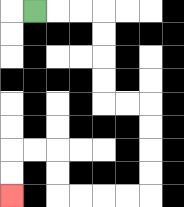{'start': '[1, 0]', 'end': '[0, 8]', 'path_directions': 'R,R,R,D,D,D,D,R,R,D,D,D,D,L,L,L,L,U,U,L,L,D,D', 'path_coordinates': '[[1, 0], [2, 0], [3, 0], [4, 0], [4, 1], [4, 2], [4, 3], [4, 4], [5, 4], [6, 4], [6, 5], [6, 6], [6, 7], [6, 8], [5, 8], [4, 8], [3, 8], [2, 8], [2, 7], [2, 6], [1, 6], [0, 6], [0, 7], [0, 8]]'}